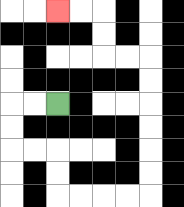{'start': '[2, 4]', 'end': '[2, 0]', 'path_directions': 'L,L,D,D,R,R,D,D,R,R,R,R,U,U,U,U,U,U,L,L,U,U,L,L', 'path_coordinates': '[[2, 4], [1, 4], [0, 4], [0, 5], [0, 6], [1, 6], [2, 6], [2, 7], [2, 8], [3, 8], [4, 8], [5, 8], [6, 8], [6, 7], [6, 6], [6, 5], [6, 4], [6, 3], [6, 2], [5, 2], [4, 2], [4, 1], [4, 0], [3, 0], [2, 0]]'}